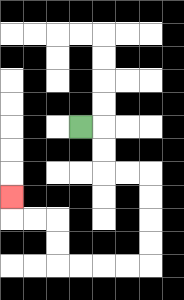{'start': '[3, 5]', 'end': '[0, 8]', 'path_directions': 'R,D,D,R,R,D,D,D,D,L,L,L,L,U,U,L,L,U', 'path_coordinates': '[[3, 5], [4, 5], [4, 6], [4, 7], [5, 7], [6, 7], [6, 8], [6, 9], [6, 10], [6, 11], [5, 11], [4, 11], [3, 11], [2, 11], [2, 10], [2, 9], [1, 9], [0, 9], [0, 8]]'}